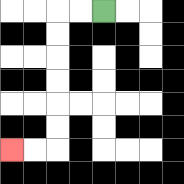{'start': '[4, 0]', 'end': '[0, 6]', 'path_directions': 'L,L,D,D,D,D,D,D,L,L', 'path_coordinates': '[[4, 0], [3, 0], [2, 0], [2, 1], [2, 2], [2, 3], [2, 4], [2, 5], [2, 6], [1, 6], [0, 6]]'}